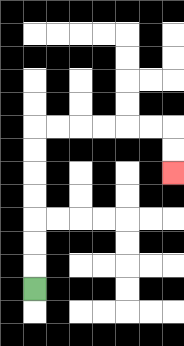{'start': '[1, 12]', 'end': '[7, 7]', 'path_directions': 'U,U,U,U,U,U,U,R,R,R,R,R,R,D,D', 'path_coordinates': '[[1, 12], [1, 11], [1, 10], [1, 9], [1, 8], [1, 7], [1, 6], [1, 5], [2, 5], [3, 5], [4, 5], [5, 5], [6, 5], [7, 5], [7, 6], [7, 7]]'}